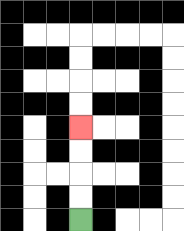{'start': '[3, 9]', 'end': '[3, 5]', 'path_directions': 'U,U,U,U', 'path_coordinates': '[[3, 9], [3, 8], [3, 7], [3, 6], [3, 5]]'}